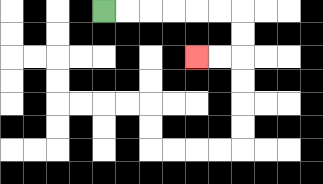{'start': '[4, 0]', 'end': '[8, 2]', 'path_directions': 'R,R,R,R,R,R,D,D,L,L', 'path_coordinates': '[[4, 0], [5, 0], [6, 0], [7, 0], [8, 0], [9, 0], [10, 0], [10, 1], [10, 2], [9, 2], [8, 2]]'}